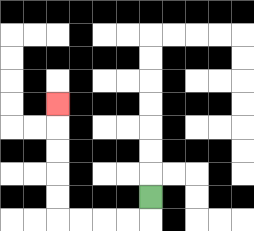{'start': '[6, 8]', 'end': '[2, 4]', 'path_directions': 'D,L,L,L,L,U,U,U,U,U', 'path_coordinates': '[[6, 8], [6, 9], [5, 9], [4, 9], [3, 9], [2, 9], [2, 8], [2, 7], [2, 6], [2, 5], [2, 4]]'}